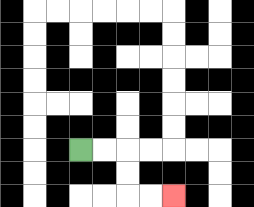{'start': '[3, 6]', 'end': '[7, 8]', 'path_directions': 'R,R,D,D,R,R', 'path_coordinates': '[[3, 6], [4, 6], [5, 6], [5, 7], [5, 8], [6, 8], [7, 8]]'}